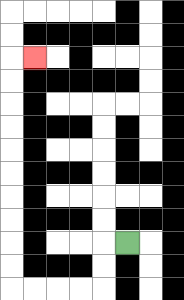{'start': '[5, 10]', 'end': '[1, 2]', 'path_directions': 'L,D,D,L,L,L,L,U,U,U,U,U,U,U,U,U,U,R', 'path_coordinates': '[[5, 10], [4, 10], [4, 11], [4, 12], [3, 12], [2, 12], [1, 12], [0, 12], [0, 11], [0, 10], [0, 9], [0, 8], [0, 7], [0, 6], [0, 5], [0, 4], [0, 3], [0, 2], [1, 2]]'}